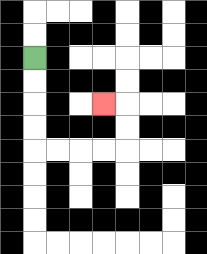{'start': '[1, 2]', 'end': '[4, 4]', 'path_directions': 'D,D,D,D,R,R,R,R,U,U,L', 'path_coordinates': '[[1, 2], [1, 3], [1, 4], [1, 5], [1, 6], [2, 6], [3, 6], [4, 6], [5, 6], [5, 5], [5, 4], [4, 4]]'}